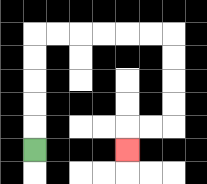{'start': '[1, 6]', 'end': '[5, 6]', 'path_directions': 'U,U,U,U,U,R,R,R,R,R,R,D,D,D,D,L,L,D', 'path_coordinates': '[[1, 6], [1, 5], [1, 4], [1, 3], [1, 2], [1, 1], [2, 1], [3, 1], [4, 1], [5, 1], [6, 1], [7, 1], [7, 2], [7, 3], [7, 4], [7, 5], [6, 5], [5, 5], [5, 6]]'}